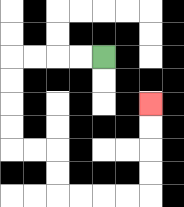{'start': '[4, 2]', 'end': '[6, 4]', 'path_directions': 'L,L,L,L,D,D,D,D,R,R,D,D,R,R,R,R,U,U,U,U', 'path_coordinates': '[[4, 2], [3, 2], [2, 2], [1, 2], [0, 2], [0, 3], [0, 4], [0, 5], [0, 6], [1, 6], [2, 6], [2, 7], [2, 8], [3, 8], [4, 8], [5, 8], [6, 8], [6, 7], [6, 6], [6, 5], [6, 4]]'}